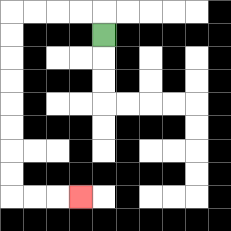{'start': '[4, 1]', 'end': '[3, 8]', 'path_directions': 'U,L,L,L,L,D,D,D,D,D,D,D,D,R,R,R', 'path_coordinates': '[[4, 1], [4, 0], [3, 0], [2, 0], [1, 0], [0, 0], [0, 1], [0, 2], [0, 3], [0, 4], [0, 5], [0, 6], [0, 7], [0, 8], [1, 8], [2, 8], [3, 8]]'}